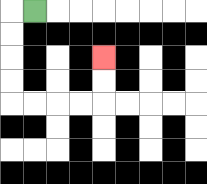{'start': '[1, 0]', 'end': '[4, 2]', 'path_directions': 'L,D,D,D,D,R,R,R,R,U,U', 'path_coordinates': '[[1, 0], [0, 0], [0, 1], [0, 2], [0, 3], [0, 4], [1, 4], [2, 4], [3, 4], [4, 4], [4, 3], [4, 2]]'}